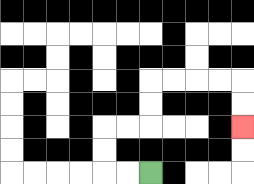{'start': '[6, 7]', 'end': '[10, 5]', 'path_directions': 'L,L,U,U,R,R,U,U,R,R,R,R,D,D', 'path_coordinates': '[[6, 7], [5, 7], [4, 7], [4, 6], [4, 5], [5, 5], [6, 5], [6, 4], [6, 3], [7, 3], [8, 3], [9, 3], [10, 3], [10, 4], [10, 5]]'}